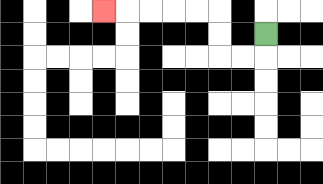{'start': '[11, 1]', 'end': '[4, 0]', 'path_directions': 'D,L,L,U,U,L,L,L,L,L', 'path_coordinates': '[[11, 1], [11, 2], [10, 2], [9, 2], [9, 1], [9, 0], [8, 0], [7, 0], [6, 0], [5, 0], [4, 0]]'}